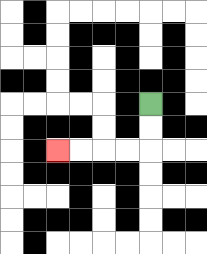{'start': '[6, 4]', 'end': '[2, 6]', 'path_directions': 'D,D,L,L,L,L', 'path_coordinates': '[[6, 4], [6, 5], [6, 6], [5, 6], [4, 6], [3, 6], [2, 6]]'}